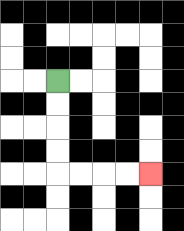{'start': '[2, 3]', 'end': '[6, 7]', 'path_directions': 'D,D,D,D,R,R,R,R', 'path_coordinates': '[[2, 3], [2, 4], [2, 5], [2, 6], [2, 7], [3, 7], [4, 7], [5, 7], [6, 7]]'}